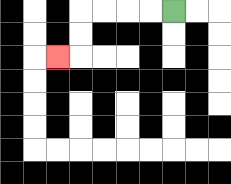{'start': '[7, 0]', 'end': '[2, 2]', 'path_directions': 'L,L,L,L,D,D,L', 'path_coordinates': '[[7, 0], [6, 0], [5, 0], [4, 0], [3, 0], [3, 1], [3, 2], [2, 2]]'}